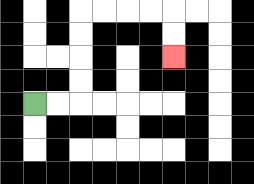{'start': '[1, 4]', 'end': '[7, 2]', 'path_directions': 'R,R,U,U,U,U,R,R,R,R,D,D', 'path_coordinates': '[[1, 4], [2, 4], [3, 4], [3, 3], [3, 2], [3, 1], [3, 0], [4, 0], [5, 0], [6, 0], [7, 0], [7, 1], [7, 2]]'}